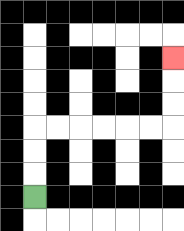{'start': '[1, 8]', 'end': '[7, 2]', 'path_directions': 'U,U,U,R,R,R,R,R,R,U,U,U', 'path_coordinates': '[[1, 8], [1, 7], [1, 6], [1, 5], [2, 5], [3, 5], [4, 5], [5, 5], [6, 5], [7, 5], [7, 4], [7, 3], [7, 2]]'}